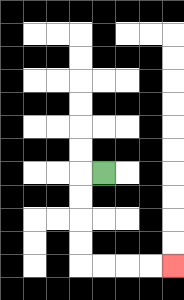{'start': '[4, 7]', 'end': '[7, 11]', 'path_directions': 'L,D,D,D,D,R,R,R,R', 'path_coordinates': '[[4, 7], [3, 7], [3, 8], [3, 9], [3, 10], [3, 11], [4, 11], [5, 11], [6, 11], [7, 11]]'}